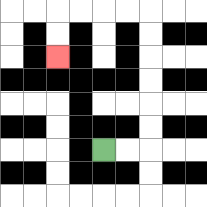{'start': '[4, 6]', 'end': '[2, 2]', 'path_directions': 'R,R,U,U,U,U,U,U,L,L,L,L,D,D', 'path_coordinates': '[[4, 6], [5, 6], [6, 6], [6, 5], [6, 4], [6, 3], [6, 2], [6, 1], [6, 0], [5, 0], [4, 0], [3, 0], [2, 0], [2, 1], [2, 2]]'}